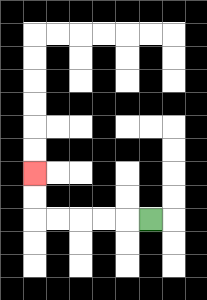{'start': '[6, 9]', 'end': '[1, 7]', 'path_directions': 'L,L,L,L,L,U,U', 'path_coordinates': '[[6, 9], [5, 9], [4, 9], [3, 9], [2, 9], [1, 9], [1, 8], [1, 7]]'}